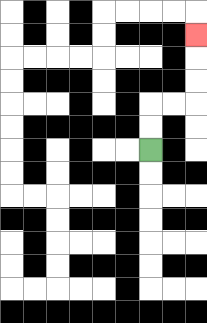{'start': '[6, 6]', 'end': '[8, 1]', 'path_directions': 'U,U,R,R,U,U,U', 'path_coordinates': '[[6, 6], [6, 5], [6, 4], [7, 4], [8, 4], [8, 3], [8, 2], [8, 1]]'}